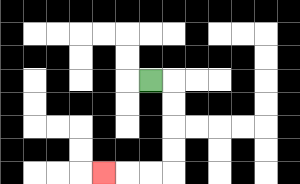{'start': '[6, 3]', 'end': '[4, 7]', 'path_directions': 'R,D,D,D,D,L,L,L', 'path_coordinates': '[[6, 3], [7, 3], [7, 4], [7, 5], [7, 6], [7, 7], [6, 7], [5, 7], [4, 7]]'}